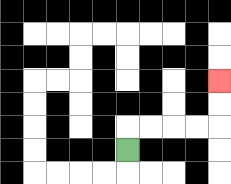{'start': '[5, 6]', 'end': '[9, 3]', 'path_directions': 'U,R,R,R,R,U,U', 'path_coordinates': '[[5, 6], [5, 5], [6, 5], [7, 5], [8, 5], [9, 5], [9, 4], [9, 3]]'}